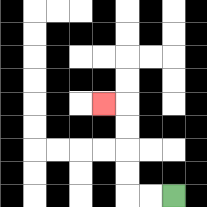{'start': '[7, 8]', 'end': '[4, 4]', 'path_directions': 'L,L,U,U,U,U,L', 'path_coordinates': '[[7, 8], [6, 8], [5, 8], [5, 7], [5, 6], [5, 5], [5, 4], [4, 4]]'}